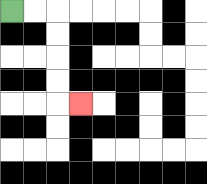{'start': '[0, 0]', 'end': '[3, 4]', 'path_directions': 'R,R,D,D,D,D,R', 'path_coordinates': '[[0, 0], [1, 0], [2, 0], [2, 1], [2, 2], [2, 3], [2, 4], [3, 4]]'}